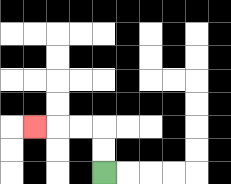{'start': '[4, 7]', 'end': '[1, 5]', 'path_directions': 'U,U,L,L,L', 'path_coordinates': '[[4, 7], [4, 6], [4, 5], [3, 5], [2, 5], [1, 5]]'}